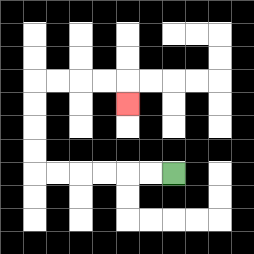{'start': '[7, 7]', 'end': '[5, 4]', 'path_directions': 'L,L,L,L,L,L,U,U,U,U,R,R,R,R,D', 'path_coordinates': '[[7, 7], [6, 7], [5, 7], [4, 7], [3, 7], [2, 7], [1, 7], [1, 6], [1, 5], [1, 4], [1, 3], [2, 3], [3, 3], [4, 3], [5, 3], [5, 4]]'}